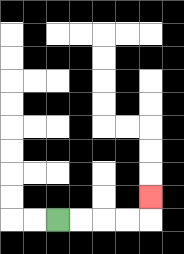{'start': '[2, 9]', 'end': '[6, 8]', 'path_directions': 'R,R,R,R,U', 'path_coordinates': '[[2, 9], [3, 9], [4, 9], [5, 9], [6, 9], [6, 8]]'}